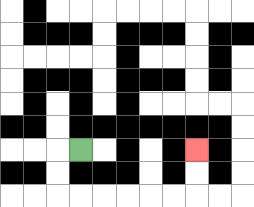{'start': '[3, 6]', 'end': '[8, 6]', 'path_directions': 'L,D,D,R,R,R,R,R,R,U,U', 'path_coordinates': '[[3, 6], [2, 6], [2, 7], [2, 8], [3, 8], [4, 8], [5, 8], [6, 8], [7, 8], [8, 8], [8, 7], [8, 6]]'}